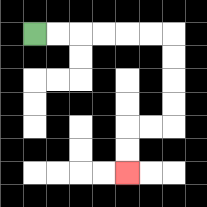{'start': '[1, 1]', 'end': '[5, 7]', 'path_directions': 'R,R,R,R,R,R,D,D,D,D,L,L,D,D', 'path_coordinates': '[[1, 1], [2, 1], [3, 1], [4, 1], [5, 1], [6, 1], [7, 1], [7, 2], [7, 3], [7, 4], [7, 5], [6, 5], [5, 5], [5, 6], [5, 7]]'}